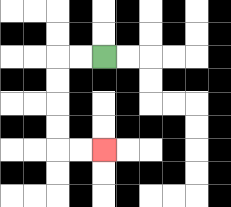{'start': '[4, 2]', 'end': '[4, 6]', 'path_directions': 'L,L,D,D,D,D,R,R', 'path_coordinates': '[[4, 2], [3, 2], [2, 2], [2, 3], [2, 4], [2, 5], [2, 6], [3, 6], [4, 6]]'}